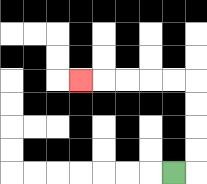{'start': '[7, 7]', 'end': '[3, 3]', 'path_directions': 'R,U,U,U,U,L,L,L,L,L', 'path_coordinates': '[[7, 7], [8, 7], [8, 6], [8, 5], [8, 4], [8, 3], [7, 3], [6, 3], [5, 3], [4, 3], [3, 3]]'}